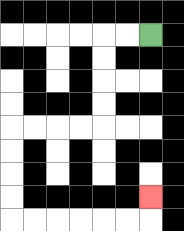{'start': '[6, 1]', 'end': '[6, 8]', 'path_directions': 'L,L,D,D,D,D,L,L,L,L,D,D,D,D,R,R,R,R,R,R,U', 'path_coordinates': '[[6, 1], [5, 1], [4, 1], [4, 2], [4, 3], [4, 4], [4, 5], [3, 5], [2, 5], [1, 5], [0, 5], [0, 6], [0, 7], [0, 8], [0, 9], [1, 9], [2, 9], [3, 9], [4, 9], [5, 9], [6, 9], [6, 8]]'}